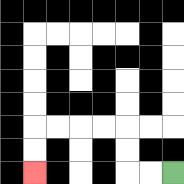{'start': '[7, 7]', 'end': '[1, 7]', 'path_directions': 'L,L,U,U,L,L,L,L,D,D', 'path_coordinates': '[[7, 7], [6, 7], [5, 7], [5, 6], [5, 5], [4, 5], [3, 5], [2, 5], [1, 5], [1, 6], [1, 7]]'}